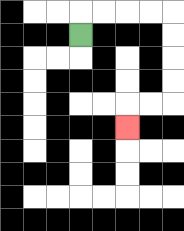{'start': '[3, 1]', 'end': '[5, 5]', 'path_directions': 'U,R,R,R,R,D,D,D,D,L,L,D', 'path_coordinates': '[[3, 1], [3, 0], [4, 0], [5, 0], [6, 0], [7, 0], [7, 1], [7, 2], [7, 3], [7, 4], [6, 4], [5, 4], [5, 5]]'}